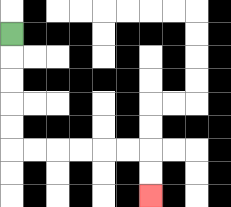{'start': '[0, 1]', 'end': '[6, 8]', 'path_directions': 'D,D,D,D,D,R,R,R,R,R,R,D,D', 'path_coordinates': '[[0, 1], [0, 2], [0, 3], [0, 4], [0, 5], [0, 6], [1, 6], [2, 6], [3, 6], [4, 6], [5, 6], [6, 6], [6, 7], [6, 8]]'}